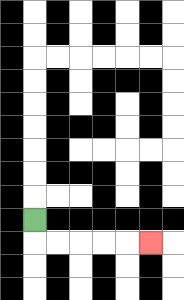{'start': '[1, 9]', 'end': '[6, 10]', 'path_directions': 'D,R,R,R,R,R', 'path_coordinates': '[[1, 9], [1, 10], [2, 10], [3, 10], [4, 10], [5, 10], [6, 10]]'}